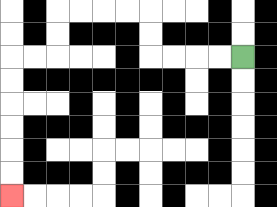{'start': '[10, 2]', 'end': '[0, 8]', 'path_directions': 'L,L,L,L,U,U,L,L,L,L,D,D,L,L,D,D,D,D,D,D', 'path_coordinates': '[[10, 2], [9, 2], [8, 2], [7, 2], [6, 2], [6, 1], [6, 0], [5, 0], [4, 0], [3, 0], [2, 0], [2, 1], [2, 2], [1, 2], [0, 2], [0, 3], [0, 4], [0, 5], [0, 6], [0, 7], [0, 8]]'}